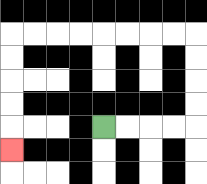{'start': '[4, 5]', 'end': '[0, 6]', 'path_directions': 'R,R,R,R,U,U,U,U,L,L,L,L,L,L,L,L,D,D,D,D,D', 'path_coordinates': '[[4, 5], [5, 5], [6, 5], [7, 5], [8, 5], [8, 4], [8, 3], [8, 2], [8, 1], [7, 1], [6, 1], [5, 1], [4, 1], [3, 1], [2, 1], [1, 1], [0, 1], [0, 2], [0, 3], [0, 4], [0, 5], [0, 6]]'}